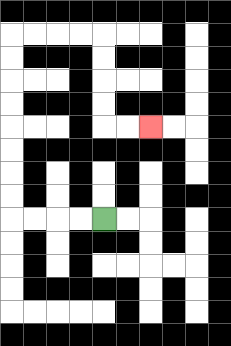{'start': '[4, 9]', 'end': '[6, 5]', 'path_directions': 'L,L,L,L,U,U,U,U,U,U,U,U,R,R,R,R,D,D,D,D,R,R', 'path_coordinates': '[[4, 9], [3, 9], [2, 9], [1, 9], [0, 9], [0, 8], [0, 7], [0, 6], [0, 5], [0, 4], [0, 3], [0, 2], [0, 1], [1, 1], [2, 1], [3, 1], [4, 1], [4, 2], [4, 3], [4, 4], [4, 5], [5, 5], [6, 5]]'}